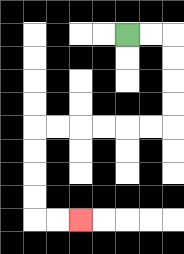{'start': '[5, 1]', 'end': '[3, 9]', 'path_directions': 'R,R,D,D,D,D,L,L,L,L,L,L,D,D,D,D,R,R', 'path_coordinates': '[[5, 1], [6, 1], [7, 1], [7, 2], [7, 3], [7, 4], [7, 5], [6, 5], [5, 5], [4, 5], [3, 5], [2, 5], [1, 5], [1, 6], [1, 7], [1, 8], [1, 9], [2, 9], [3, 9]]'}